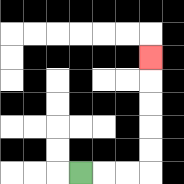{'start': '[3, 7]', 'end': '[6, 2]', 'path_directions': 'R,R,R,U,U,U,U,U', 'path_coordinates': '[[3, 7], [4, 7], [5, 7], [6, 7], [6, 6], [6, 5], [6, 4], [6, 3], [6, 2]]'}